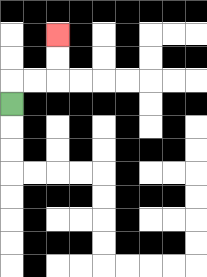{'start': '[0, 4]', 'end': '[2, 1]', 'path_directions': 'U,R,R,U,U', 'path_coordinates': '[[0, 4], [0, 3], [1, 3], [2, 3], [2, 2], [2, 1]]'}